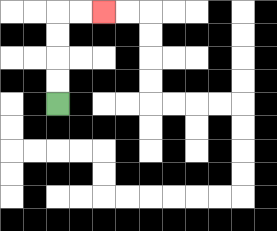{'start': '[2, 4]', 'end': '[4, 0]', 'path_directions': 'U,U,U,U,R,R', 'path_coordinates': '[[2, 4], [2, 3], [2, 2], [2, 1], [2, 0], [3, 0], [4, 0]]'}